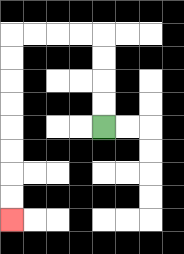{'start': '[4, 5]', 'end': '[0, 9]', 'path_directions': 'U,U,U,U,L,L,L,L,D,D,D,D,D,D,D,D', 'path_coordinates': '[[4, 5], [4, 4], [4, 3], [4, 2], [4, 1], [3, 1], [2, 1], [1, 1], [0, 1], [0, 2], [0, 3], [0, 4], [0, 5], [0, 6], [0, 7], [0, 8], [0, 9]]'}